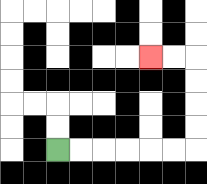{'start': '[2, 6]', 'end': '[6, 2]', 'path_directions': 'R,R,R,R,R,R,U,U,U,U,L,L', 'path_coordinates': '[[2, 6], [3, 6], [4, 6], [5, 6], [6, 6], [7, 6], [8, 6], [8, 5], [8, 4], [8, 3], [8, 2], [7, 2], [6, 2]]'}